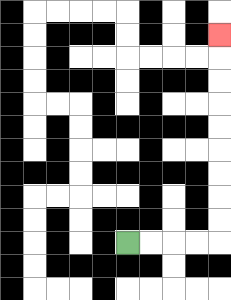{'start': '[5, 10]', 'end': '[9, 1]', 'path_directions': 'R,R,R,R,U,U,U,U,U,U,U,U,U', 'path_coordinates': '[[5, 10], [6, 10], [7, 10], [8, 10], [9, 10], [9, 9], [9, 8], [9, 7], [9, 6], [9, 5], [9, 4], [9, 3], [9, 2], [9, 1]]'}